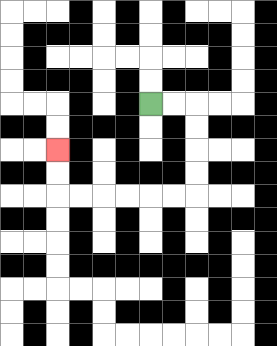{'start': '[6, 4]', 'end': '[2, 6]', 'path_directions': 'R,R,D,D,D,D,L,L,L,L,L,L,U,U', 'path_coordinates': '[[6, 4], [7, 4], [8, 4], [8, 5], [8, 6], [8, 7], [8, 8], [7, 8], [6, 8], [5, 8], [4, 8], [3, 8], [2, 8], [2, 7], [2, 6]]'}